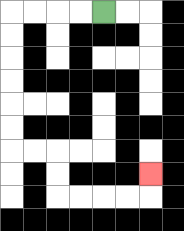{'start': '[4, 0]', 'end': '[6, 7]', 'path_directions': 'L,L,L,L,D,D,D,D,D,D,R,R,D,D,R,R,R,R,U', 'path_coordinates': '[[4, 0], [3, 0], [2, 0], [1, 0], [0, 0], [0, 1], [0, 2], [0, 3], [0, 4], [0, 5], [0, 6], [1, 6], [2, 6], [2, 7], [2, 8], [3, 8], [4, 8], [5, 8], [6, 8], [6, 7]]'}